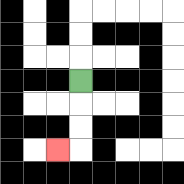{'start': '[3, 3]', 'end': '[2, 6]', 'path_directions': 'D,D,D,L', 'path_coordinates': '[[3, 3], [3, 4], [3, 5], [3, 6], [2, 6]]'}